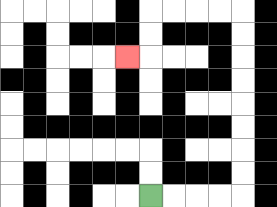{'start': '[6, 8]', 'end': '[5, 2]', 'path_directions': 'R,R,R,R,U,U,U,U,U,U,U,U,L,L,L,L,D,D,L', 'path_coordinates': '[[6, 8], [7, 8], [8, 8], [9, 8], [10, 8], [10, 7], [10, 6], [10, 5], [10, 4], [10, 3], [10, 2], [10, 1], [10, 0], [9, 0], [8, 0], [7, 0], [6, 0], [6, 1], [6, 2], [5, 2]]'}